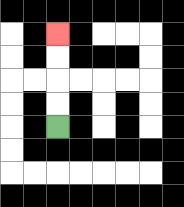{'start': '[2, 5]', 'end': '[2, 1]', 'path_directions': 'U,U,U,U', 'path_coordinates': '[[2, 5], [2, 4], [2, 3], [2, 2], [2, 1]]'}